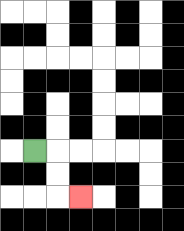{'start': '[1, 6]', 'end': '[3, 8]', 'path_directions': 'R,D,D,R', 'path_coordinates': '[[1, 6], [2, 6], [2, 7], [2, 8], [3, 8]]'}